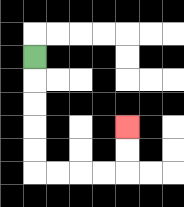{'start': '[1, 2]', 'end': '[5, 5]', 'path_directions': 'D,D,D,D,D,R,R,R,R,U,U', 'path_coordinates': '[[1, 2], [1, 3], [1, 4], [1, 5], [1, 6], [1, 7], [2, 7], [3, 7], [4, 7], [5, 7], [5, 6], [5, 5]]'}